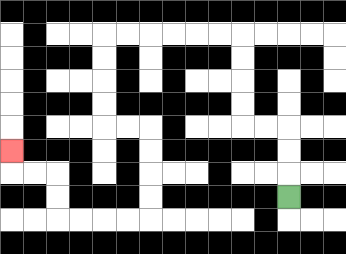{'start': '[12, 8]', 'end': '[0, 6]', 'path_directions': 'U,U,U,L,L,U,U,U,U,L,L,L,L,L,L,D,D,D,D,R,R,D,D,D,D,L,L,L,L,U,U,L,L,U', 'path_coordinates': '[[12, 8], [12, 7], [12, 6], [12, 5], [11, 5], [10, 5], [10, 4], [10, 3], [10, 2], [10, 1], [9, 1], [8, 1], [7, 1], [6, 1], [5, 1], [4, 1], [4, 2], [4, 3], [4, 4], [4, 5], [5, 5], [6, 5], [6, 6], [6, 7], [6, 8], [6, 9], [5, 9], [4, 9], [3, 9], [2, 9], [2, 8], [2, 7], [1, 7], [0, 7], [0, 6]]'}